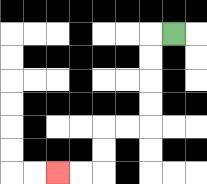{'start': '[7, 1]', 'end': '[2, 7]', 'path_directions': 'L,D,D,D,D,L,L,D,D,L,L', 'path_coordinates': '[[7, 1], [6, 1], [6, 2], [6, 3], [6, 4], [6, 5], [5, 5], [4, 5], [4, 6], [4, 7], [3, 7], [2, 7]]'}